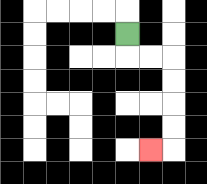{'start': '[5, 1]', 'end': '[6, 6]', 'path_directions': 'D,R,R,D,D,D,D,L', 'path_coordinates': '[[5, 1], [5, 2], [6, 2], [7, 2], [7, 3], [7, 4], [7, 5], [7, 6], [6, 6]]'}